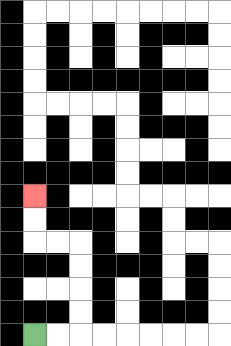{'start': '[1, 14]', 'end': '[1, 8]', 'path_directions': 'R,R,U,U,U,U,L,L,U,U', 'path_coordinates': '[[1, 14], [2, 14], [3, 14], [3, 13], [3, 12], [3, 11], [3, 10], [2, 10], [1, 10], [1, 9], [1, 8]]'}